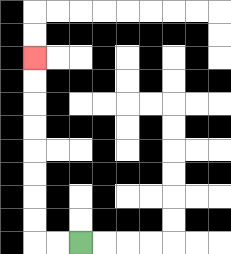{'start': '[3, 10]', 'end': '[1, 2]', 'path_directions': 'L,L,U,U,U,U,U,U,U,U', 'path_coordinates': '[[3, 10], [2, 10], [1, 10], [1, 9], [1, 8], [1, 7], [1, 6], [1, 5], [1, 4], [1, 3], [1, 2]]'}